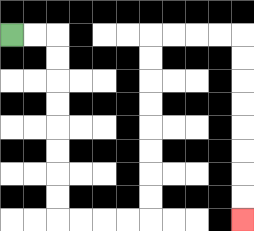{'start': '[0, 1]', 'end': '[10, 9]', 'path_directions': 'R,R,D,D,D,D,D,D,D,D,R,R,R,R,U,U,U,U,U,U,U,U,R,R,R,R,D,D,D,D,D,D,D,D', 'path_coordinates': '[[0, 1], [1, 1], [2, 1], [2, 2], [2, 3], [2, 4], [2, 5], [2, 6], [2, 7], [2, 8], [2, 9], [3, 9], [4, 9], [5, 9], [6, 9], [6, 8], [6, 7], [6, 6], [6, 5], [6, 4], [6, 3], [6, 2], [6, 1], [7, 1], [8, 1], [9, 1], [10, 1], [10, 2], [10, 3], [10, 4], [10, 5], [10, 6], [10, 7], [10, 8], [10, 9]]'}